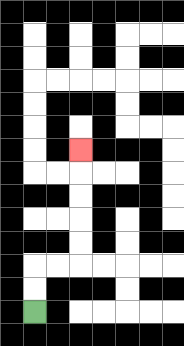{'start': '[1, 13]', 'end': '[3, 6]', 'path_directions': 'U,U,R,R,U,U,U,U,U', 'path_coordinates': '[[1, 13], [1, 12], [1, 11], [2, 11], [3, 11], [3, 10], [3, 9], [3, 8], [3, 7], [3, 6]]'}